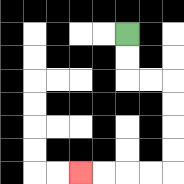{'start': '[5, 1]', 'end': '[3, 7]', 'path_directions': 'D,D,R,R,D,D,D,D,L,L,L,L', 'path_coordinates': '[[5, 1], [5, 2], [5, 3], [6, 3], [7, 3], [7, 4], [7, 5], [7, 6], [7, 7], [6, 7], [5, 7], [4, 7], [3, 7]]'}